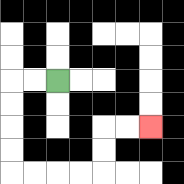{'start': '[2, 3]', 'end': '[6, 5]', 'path_directions': 'L,L,D,D,D,D,R,R,R,R,U,U,R,R', 'path_coordinates': '[[2, 3], [1, 3], [0, 3], [0, 4], [0, 5], [0, 6], [0, 7], [1, 7], [2, 7], [3, 7], [4, 7], [4, 6], [4, 5], [5, 5], [6, 5]]'}